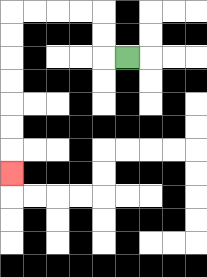{'start': '[5, 2]', 'end': '[0, 7]', 'path_directions': 'L,U,U,L,L,L,L,D,D,D,D,D,D,D', 'path_coordinates': '[[5, 2], [4, 2], [4, 1], [4, 0], [3, 0], [2, 0], [1, 0], [0, 0], [0, 1], [0, 2], [0, 3], [0, 4], [0, 5], [0, 6], [0, 7]]'}